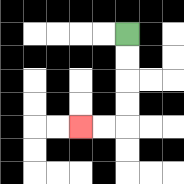{'start': '[5, 1]', 'end': '[3, 5]', 'path_directions': 'D,D,D,D,L,L', 'path_coordinates': '[[5, 1], [5, 2], [5, 3], [5, 4], [5, 5], [4, 5], [3, 5]]'}